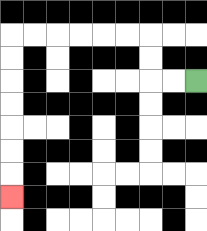{'start': '[8, 3]', 'end': '[0, 8]', 'path_directions': 'L,L,U,U,L,L,L,L,L,L,D,D,D,D,D,D,D', 'path_coordinates': '[[8, 3], [7, 3], [6, 3], [6, 2], [6, 1], [5, 1], [4, 1], [3, 1], [2, 1], [1, 1], [0, 1], [0, 2], [0, 3], [0, 4], [0, 5], [0, 6], [0, 7], [0, 8]]'}